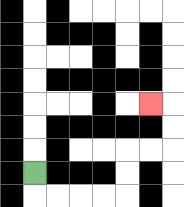{'start': '[1, 7]', 'end': '[6, 4]', 'path_directions': 'D,R,R,R,R,U,U,R,R,U,U,L', 'path_coordinates': '[[1, 7], [1, 8], [2, 8], [3, 8], [4, 8], [5, 8], [5, 7], [5, 6], [6, 6], [7, 6], [7, 5], [7, 4], [6, 4]]'}